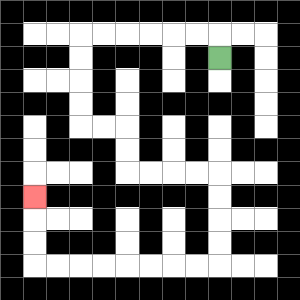{'start': '[9, 2]', 'end': '[1, 8]', 'path_directions': 'U,L,L,L,L,L,L,D,D,D,D,R,R,D,D,R,R,R,R,D,D,D,D,L,L,L,L,L,L,L,L,U,U,U', 'path_coordinates': '[[9, 2], [9, 1], [8, 1], [7, 1], [6, 1], [5, 1], [4, 1], [3, 1], [3, 2], [3, 3], [3, 4], [3, 5], [4, 5], [5, 5], [5, 6], [5, 7], [6, 7], [7, 7], [8, 7], [9, 7], [9, 8], [9, 9], [9, 10], [9, 11], [8, 11], [7, 11], [6, 11], [5, 11], [4, 11], [3, 11], [2, 11], [1, 11], [1, 10], [1, 9], [1, 8]]'}